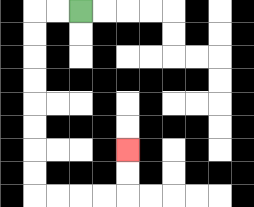{'start': '[3, 0]', 'end': '[5, 6]', 'path_directions': 'L,L,D,D,D,D,D,D,D,D,R,R,R,R,U,U', 'path_coordinates': '[[3, 0], [2, 0], [1, 0], [1, 1], [1, 2], [1, 3], [1, 4], [1, 5], [1, 6], [1, 7], [1, 8], [2, 8], [3, 8], [4, 8], [5, 8], [5, 7], [5, 6]]'}